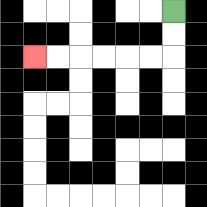{'start': '[7, 0]', 'end': '[1, 2]', 'path_directions': 'D,D,L,L,L,L,L,L', 'path_coordinates': '[[7, 0], [7, 1], [7, 2], [6, 2], [5, 2], [4, 2], [3, 2], [2, 2], [1, 2]]'}